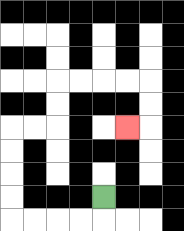{'start': '[4, 8]', 'end': '[5, 5]', 'path_directions': 'D,L,L,L,L,U,U,U,U,R,R,U,U,R,R,R,R,D,D,L', 'path_coordinates': '[[4, 8], [4, 9], [3, 9], [2, 9], [1, 9], [0, 9], [0, 8], [0, 7], [0, 6], [0, 5], [1, 5], [2, 5], [2, 4], [2, 3], [3, 3], [4, 3], [5, 3], [6, 3], [6, 4], [6, 5], [5, 5]]'}